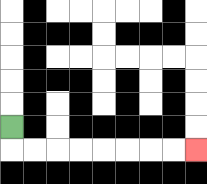{'start': '[0, 5]', 'end': '[8, 6]', 'path_directions': 'D,R,R,R,R,R,R,R,R', 'path_coordinates': '[[0, 5], [0, 6], [1, 6], [2, 6], [3, 6], [4, 6], [5, 6], [6, 6], [7, 6], [8, 6]]'}